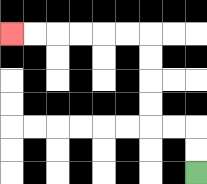{'start': '[8, 7]', 'end': '[0, 1]', 'path_directions': 'U,U,L,L,U,U,U,U,L,L,L,L,L,L', 'path_coordinates': '[[8, 7], [8, 6], [8, 5], [7, 5], [6, 5], [6, 4], [6, 3], [6, 2], [6, 1], [5, 1], [4, 1], [3, 1], [2, 1], [1, 1], [0, 1]]'}